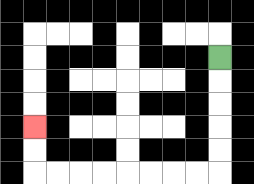{'start': '[9, 2]', 'end': '[1, 5]', 'path_directions': 'D,D,D,D,D,L,L,L,L,L,L,L,L,U,U', 'path_coordinates': '[[9, 2], [9, 3], [9, 4], [9, 5], [9, 6], [9, 7], [8, 7], [7, 7], [6, 7], [5, 7], [4, 7], [3, 7], [2, 7], [1, 7], [1, 6], [1, 5]]'}